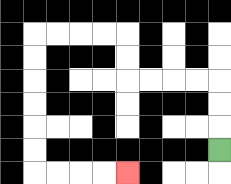{'start': '[9, 6]', 'end': '[5, 7]', 'path_directions': 'U,U,U,L,L,L,L,U,U,L,L,L,L,D,D,D,D,D,D,R,R,R,R', 'path_coordinates': '[[9, 6], [9, 5], [9, 4], [9, 3], [8, 3], [7, 3], [6, 3], [5, 3], [5, 2], [5, 1], [4, 1], [3, 1], [2, 1], [1, 1], [1, 2], [1, 3], [1, 4], [1, 5], [1, 6], [1, 7], [2, 7], [3, 7], [4, 7], [5, 7]]'}